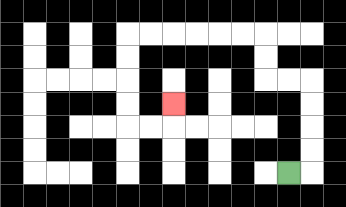{'start': '[12, 7]', 'end': '[7, 4]', 'path_directions': 'R,U,U,U,U,L,L,U,U,L,L,L,L,L,L,D,D,D,D,R,R,U', 'path_coordinates': '[[12, 7], [13, 7], [13, 6], [13, 5], [13, 4], [13, 3], [12, 3], [11, 3], [11, 2], [11, 1], [10, 1], [9, 1], [8, 1], [7, 1], [6, 1], [5, 1], [5, 2], [5, 3], [5, 4], [5, 5], [6, 5], [7, 5], [7, 4]]'}